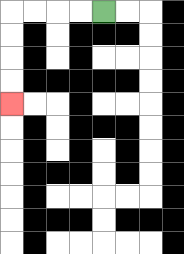{'start': '[4, 0]', 'end': '[0, 4]', 'path_directions': 'L,L,L,L,D,D,D,D', 'path_coordinates': '[[4, 0], [3, 0], [2, 0], [1, 0], [0, 0], [0, 1], [0, 2], [0, 3], [0, 4]]'}